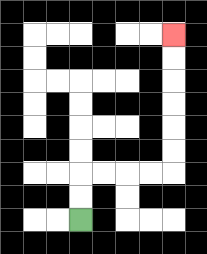{'start': '[3, 9]', 'end': '[7, 1]', 'path_directions': 'U,U,R,R,R,R,U,U,U,U,U,U', 'path_coordinates': '[[3, 9], [3, 8], [3, 7], [4, 7], [5, 7], [6, 7], [7, 7], [7, 6], [7, 5], [7, 4], [7, 3], [7, 2], [7, 1]]'}